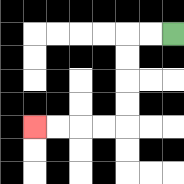{'start': '[7, 1]', 'end': '[1, 5]', 'path_directions': 'L,L,D,D,D,D,L,L,L,L', 'path_coordinates': '[[7, 1], [6, 1], [5, 1], [5, 2], [5, 3], [5, 4], [5, 5], [4, 5], [3, 5], [2, 5], [1, 5]]'}